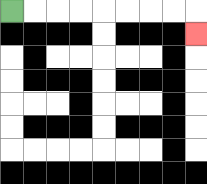{'start': '[0, 0]', 'end': '[8, 1]', 'path_directions': 'R,R,R,R,R,R,R,R,D', 'path_coordinates': '[[0, 0], [1, 0], [2, 0], [3, 0], [4, 0], [5, 0], [6, 0], [7, 0], [8, 0], [8, 1]]'}